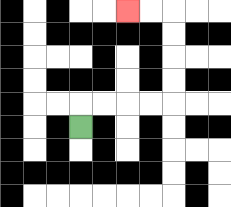{'start': '[3, 5]', 'end': '[5, 0]', 'path_directions': 'U,R,R,R,R,U,U,U,U,L,L', 'path_coordinates': '[[3, 5], [3, 4], [4, 4], [5, 4], [6, 4], [7, 4], [7, 3], [7, 2], [7, 1], [7, 0], [6, 0], [5, 0]]'}